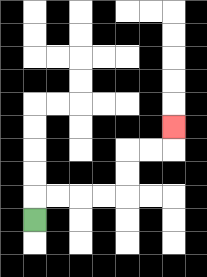{'start': '[1, 9]', 'end': '[7, 5]', 'path_directions': 'U,R,R,R,R,U,U,R,R,U', 'path_coordinates': '[[1, 9], [1, 8], [2, 8], [3, 8], [4, 8], [5, 8], [5, 7], [5, 6], [6, 6], [7, 6], [7, 5]]'}